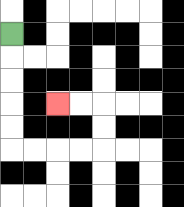{'start': '[0, 1]', 'end': '[2, 4]', 'path_directions': 'D,D,D,D,D,R,R,R,R,U,U,L,L', 'path_coordinates': '[[0, 1], [0, 2], [0, 3], [0, 4], [0, 5], [0, 6], [1, 6], [2, 6], [3, 6], [4, 6], [4, 5], [4, 4], [3, 4], [2, 4]]'}